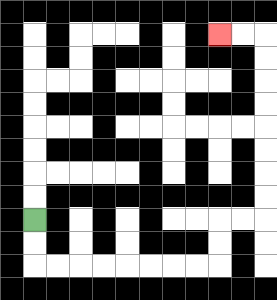{'start': '[1, 9]', 'end': '[9, 1]', 'path_directions': 'D,D,R,R,R,R,R,R,R,R,U,U,R,R,U,U,U,U,U,U,U,U,L,L', 'path_coordinates': '[[1, 9], [1, 10], [1, 11], [2, 11], [3, 11], [4, 11], [5, 11], [6, 11], [7, 11], [8, 11], [9, 11], [9, 10], [9, 9], [10, 9], [11, 9], [11, 8], [11, 7], [11, 6], [11, 5], [11, 4], [11, 3], [11, 2], [11, 1], [10, 1], [9, 1]]'}